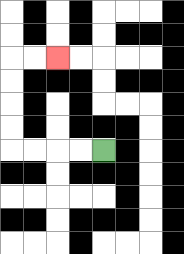{'start': '[4, 6]', 'end': '[2, 2]', 'path_directions': 'L,L,L,L,U,U,U,U,R,R', 'path_coordinates': '[[4, 6], [3, 6], [2, 6], [1, 6], [0, 6], [0, 5], [0, 4], [0, 3], [0, 2], [1, 2], [2, 2]]'}